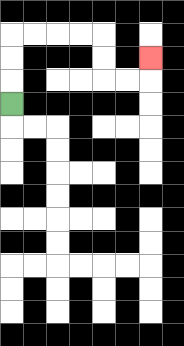{'start': '[0, 4]', 'end': '[6, 2]', 'path_directions': 'U,U,U,R,R,R,R,D,D,R,R,U', 'path_coordinates': '[[0, 4], [0, 3], [0, 2], [0, 1], [1, 1], [2, 1], [3, 1], [4, 1], [4, 2], [4, 3], [5, 3], [6, 3], [6, 2]]'}